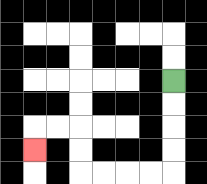{'start': '[7, 3]', 'end': '[1, 6]', 'path_directions': 'D,D,D,D,L,L,L,L,U,U,L,L,D', 'path_coordinates': '[[7, 3], [7, 4], [7, 5], [7, 6], [7, 7], [6, 7], [5, 7], [4, 7], [3, 7], [3, 6], [3, 5], [2, 5], [1, 5], [1, 6]]'}